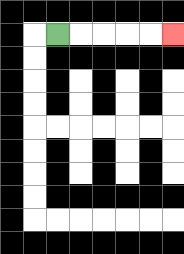{'start': '[2, 1]', 'end': '[7, 1]', 'path_directions': 'R,R,R,R,R', 'path_coordinates': '[[2, 1], [3, 1], [4, 1], [5, 1], [6, 1], [7, 1]]'}